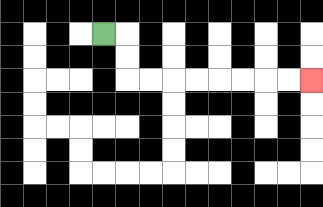{'start': '[4, 1]', 'end': '[13, 3]', 'path_directions': 'R,D,D,R,R,R,R,R,R,R,R', 'path_coordinates': '[[4, 1], [5, 1], [5, 2], [5, 3], [6, 3], [7, 3], [8, 3], [9, 3], [10, 3], [11, 3], [12, 3], [13, 3]]'}